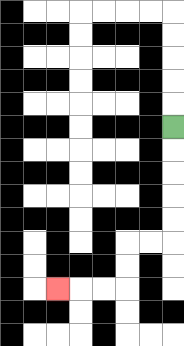{'start': '[7, 5]', 'end': '[2, 12]', 'path_directions': 'D,D,D,D,D,L,L,D,D,L,L,L', 'path_coordinates': '[[7, 5], [7, 6], [7, 7], [7, 8], [7, 9], [7, 10], [6, 10], [5, 10], [5, 11], [5, 12], [4, 12], [3, 12], [2, 12]]'}